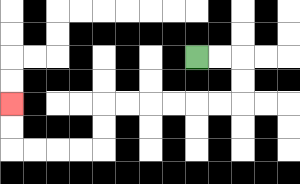{'start': '[8, 2]', 'end': '[0, 4]', 'path_directions': 'R,R,D,D,L,L,L,L,L,L,D,D,L,L,L,L,U,U', 'path_coordinates': '[[8, 2], [9, 2], [10, 2], [10, 3], [10, 4], [9, 4], [8, 4], [7, 4], [6, 4], [5, 4], [4, 4], [4, 5], [4, 6], [3, 6], [2, 6], [1, 6], [0, 6], [0, 5], [0, 4]]'}